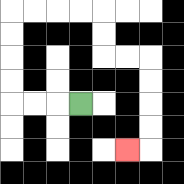{'start': '[3, 4]', 'end': '[5, 6]', 'path_directions': 'L,L,L,U,U,U,U,R,R,R,R,D,D,R,R,D,D,D,D,L', 'path_coordinates': '[[3, 4], [2, 4], [1, 4], [0, 4], [0, 3], [0, 2], [0, 1], [0, 0], [1, 0], [2, 0], [3, 0], [4, 0], [4, 1], [4, 2], [5, 2], [6, 2], [6, 3], [6, 4], [6, 5], [6, 6], [5, 6]]'}